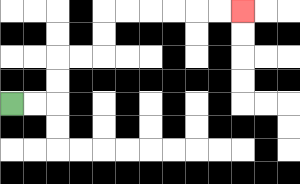{'start': '[0, 4]', 'end': '[10, 0]', 'path_directions': 'R,R,U,U,R,R,U,U,R,R,R,R,R,R', 'path_coordinates': '[[0, 4], [1, 4], [2, 4], [2, 3], [2, 2], [3, 2], [4, 2], [4, 1], [4, 0], [5, 0], [6, 0], [7, 0], [8, 0], [9, 0], [10, 0]]'}